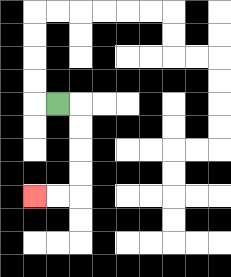{'start': '[2, 4]', 'end': '[1, 8]', 'path_directions': 'R,D,D,D,D,L,L', 'path_coordinates': '[[2, 4], [3, 4], [3, 5], [3, 6], [3, 7], [3, 8], [2, 8], [1, 8]]'}